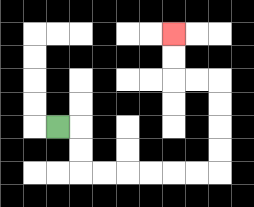{'start': '[2, 5]', 'end': '[7, 1]', 'path_directions': 'R,D,D,R,R,R,R,R,R,U,U,U,U,L,L,U,U', 'path_coordinates': '[[2, 5], [3, 5], [3, 6], [3, 7], [4, 7], [5, 7], [6, 7], [7, 7], [8, 7], [9, 7], [9, 6], [9, 5], [9, 4], [9, 3], [8, 3], [7, 3], [7, 2], [7, 1]]'}